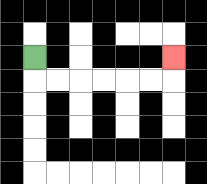{'start': '[1, 2]', 'end': '[7, 2]', 'path_directions': 'D,R,R,R,R,R,R,U', 'path_coordinates': '[[1, 2], [1, 3], [2, 3], [3, 3], [4, 3], [5, 3], [6, 3], [7, 3], [7, 2]]'}